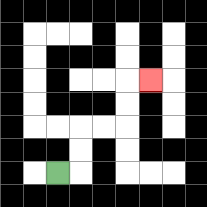{'start': '[2, 7]', 'end': '[6, 3]', 'path_directions': 'R,U,U,R,R,U,U,R', 'path_coordinates': '[[2, 7], [3, 7], [3, 6], [3, 5], [4, 5], [5, 5], [5, 4], [5, 3], [6, 3]]'}